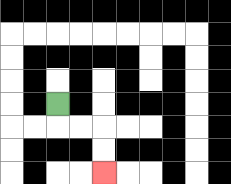{'start': '[2, 4]', 'end': '[4, 7]', 'path_directions': 'D,R,R,D,D', 'path_coordinates': '[[2, 4], [2, 5], [3, 5], [4, 5], [4, 6], [4, 7]]'}